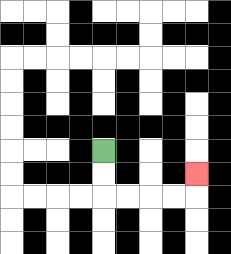{'start': '[4, 6]', 'end': '[8, 7]', 'path_directions': 'D,D,R,R,R,R,U', 'path_coordinates': '[[4, 6], [4, 7], [4, 8], [5, 8], [6, 8], [7, 8], [8, 8], [8, 7]]'}